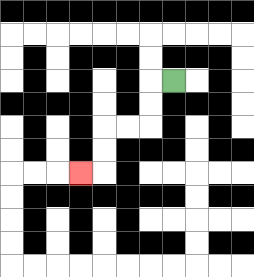{'start': '[7, 3]', 'end': '[3, 7]', 'path_directions': 'L,D,D,L,L,D,D,L', 'path_coordinates': '[[7, 3], [6, 3], [6, 4], [6, 5], [5, 5], [4, 5], [4, 6], [4, 7], [3, 7]]'}